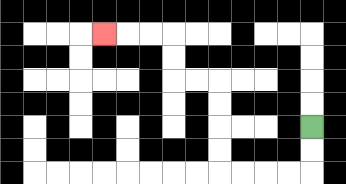{'start': '[13, 5]', 'end': '[4, 1]', 'path_directions': 'D,D,L,L,L,L,U,U,U,U,L,L,U,U,L,L,L', 'path_coordinates': '[[13, 5], [13, 6], [13, 7], [12, 7], [11, 7], [10, 7], [9, 7], [9, 6], [9, 5], [9, 4], [9, 3], [8, 3], [7, 3], [7, 2], [7, 1], [6, 1], [5, 1], [4, 1]]'}